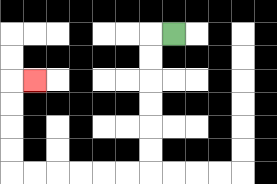{'start': '[7, 1]', 'end': '[1, 3]', 'path_directions': 'L,D,D,D,D,D,D,L,L,L,L,L,L,U,U,U,U,R', 'path_coordinates': '[[7, 1], [6, 1], [6, 2], [6, 3], [6, 4], [6, 5], [6, 6], [6, 7], [5, 7], [4, 7], [3, 7], [2, 7], [1, 7], [0, 7], [0, 6], [0, 5], [0, 4], [0, 3], [1, 3]]'}